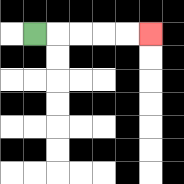{'start': '[1, 1]', 'end': '[6, 1]', 'path_directions': 'R,R,R,R,R', 'path_coordinates': '[[1, 1], [2, 1], [3, 1], [4, 1], [5, 1], [6, 1]]'}